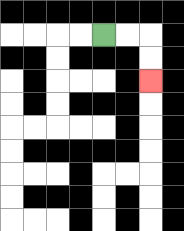{'start': '[4, 1]', 'end': '[6, 3]', 'path_directions': 'R,R,D,D', 'path_coordinates': '[[4, 1], [5, 1], [6, 1], [6, 2], [6, 3]]'}